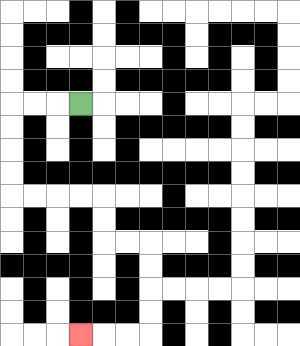{'start': '[3, 4]', 'end': '[3, 14]', 'path_directions': 'L,L,L,D,D,D,D,R,R,R,R,D,D,R,R,D,D,D,D,L,L,L', 'path_coordinates': '[[3, 4], [2, 4], [1, 4], [0, 4], [0, 5], [0, 6], [0, 7], [0, 8], [1, 8], [2, 8], [3, 8], [4, 8], [4, 9], [4, 10], [5, 10], [6, 10], [6, 11], [6, 12], [6, 13], [6, 14], [5, 14], [4, 14], [3, 14]]'}